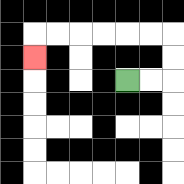{'start': '[5, 3]', 'end': '[1, 2]', 'path_directions': 'R,R,U,U,L,L,L,L,L,L,D', 'path_coordinates': '[[5, 3], [6, 3], [7, 3], [7, 2], [7, 1], [6, 1], [5, 1], [4, 1], [3, 1], [2, 1], [1, 1], [1, 2]]'}